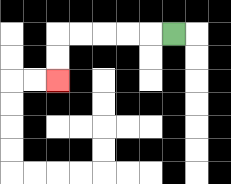{'start': '[7, 1]', 'end': '[2, 3]', 'path_directions': 'L,L,L,L,L,D,D', 'path_coordinates': '[[7, 1], [6, 1], [5, 1], [4, 1], [3, 1], [2, 1], [2, 2], [2, 3]]'}